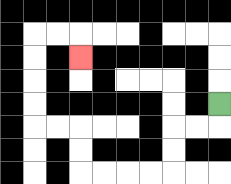{'start': '[9, 4]', 'end': '[3, 2]', 'path_directions': 'D,L,L,D,D,L,L,L,L,U,U,L,L,U,U,U,U,R,R,D', 'path_coordinates': '[[9, 4], [9, 5], [8, 5], [7, 5], [7, 6], [7, 7], [6, 7], [5, 7], [4, 7], [3, 7], [3, 6], [3, 5], [2, 5], [1, 5], [1, 4], [1, 3], [1, 2], [1, 1], [2, 1], [3, 1], [3, 2]]'}